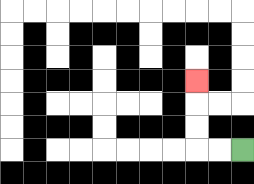{'start': '[10, 6]', 'end': '[8, 3]', 'path_directions': 'L,L,U,U,U', 'path_coordinates': '[[10, 6], [9, 6], [8, 6], [8, 5], [8, 4], [8, 3]]'}